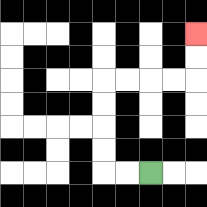{'start': '[6, 7]', 'end': '[8, 1]', 'path_directions': 'L,L,U,U,U,U,R,R,R,R,U,U', 'path_coordinates': '[[6, 7], [5, 7], [4, 7], [4, 6], [4, 5], [4, 4], [4, 3], [5, 3], [6, 3], [7, 3], [8, 3], [8, 2], [8, 1]]'}